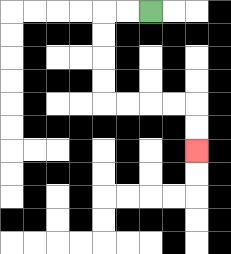{'start': '[6, 0]', 'end': '[8, 6]', 'path_directions': 'L,L,D,D,D,D,R,R,R,R,D,D', 'path_coordinates': '[[6, 0], [5, 0], [4, 0], [4, 1], [4, 2], [4, 3], [4, 4], [5, 4], [6, 4], [7, 4], [8, 4], [8, 5], [8, 6]]'}